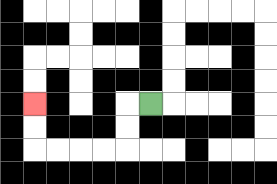{'start': '[6, 4]', 'end': '[1, 4]', 'path_directions': 'L,D,D,L,L,L,L,U,U', 'path_coordinates': '[[6, 4], [5, 4], [5, 5], [5, 6], [4, 6], [3, 6], [2, 6], [1, 6], [1, 5], [1, 4]]'}